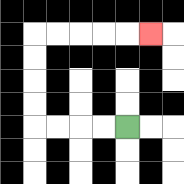{'start': '[5, 5]', 'end': '[6, 1]', 'path_directions': 'L,L,L,L,U,U,U,U,R,R,R,R,R', 'path_coordinates': '[[5, 5], [4, 5], [3, 5], [2, 5], [1, 5], [1, 4], [1, 3], [1, 2], [1, 1], [2, 1], [3, 1], [4, 1], [5, 1], [6, 1]]'}